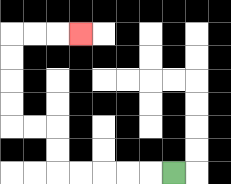{'start': '[7, 7]', 'end': '[3, 1]', 'path_directions': 'L,L,L,L,L,U,U,L,L,U,U,U,U,R,R,R', 'path_coordinates': '[[7, 7], [6, 7], [5, 7], [4, 7], [3, 7], [2, 7], [2, 6], [2, 5], [1, 5], [0, 5], [0, 4], [0, 3], [0, 2], [0, 1], [1, 1], [2, 1], [3, 1]]'}